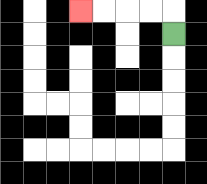{'start': '[7, 1]', 'end': '[3, 0]', 'path_directions': 'U,L,L,L,L', 'path_coordinates': '[[7, 1], [7, 0], [6, 0], [5, 0], [4, 0], [3, 0]]'}